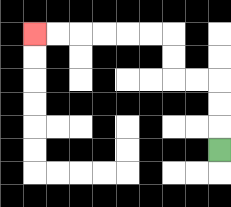{'start': '[9, 6]', 'end': '[1, 1]', 'path_directions': 'U,U,U,L,L,U,U,L,L,L,L,L,L', 'path_coordinates': '[[9, 6], [9, 5], [9, 4], [9, 3], [8, 3], [7, 3], [7, 2], [7, 1], [6, 1], [5, 1], [4, 1], [3, 1], [2, 1], [1, 1]]'}